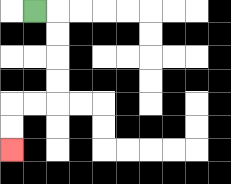{'start': '[1, 0]', 'end': '[0, 6]', 'path_directions': 'R,D,D,D,D,L,L,D,D', 'path_coordinates': '[[1, 0], [2, 0], [2, 1], [2, 2], [2, 3], [2, 4], [1, 4], [0, 4], [0, 5], [0, 6]]'}